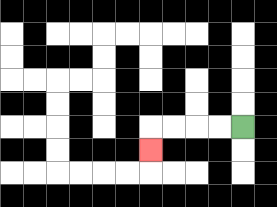{'start': '[10, 5]', 'end': '[6, 6]', 'path_directions': 'L,L,L,L,D', 'path_coordinates': '[[10, 5], [9, 5], [8, 5], [7, 5], [6, 5], [6, 6]]'}